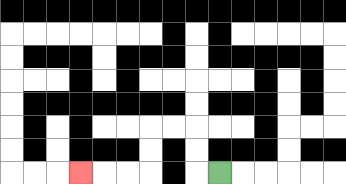{'start': '[9, 7]', 'end': '[3, 7]', 'path_directions': 'L,U,U,L,L,D,D,L,L,L', 'path_coordinates': '[[9, 7], [8, 7], [8, 6], [8, 5], [7, 5], [6, 5], [6, 6], [6, 7], [5, 7], [4, 7], [3, 7]]'}